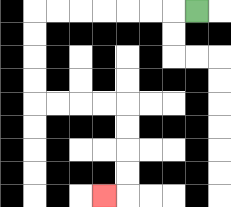{'start': '[8, 0]', 'end': '[4, 8]', 'path_directions': 'L,L,L,L,L,L,L,D,D,D,D,R,R,R,R,D,D,D,D,L', 'path_coordinates': '[[8, 0], [7, 0], [6, 0], [5, 0], [4, 0], [3, 0], [2, 0], [1, 0], [1, 1], [1, 2], [1, 3], [1, 4], [2, 4], [3, 4], [4, 4], [5, 4], [5, 5], [5, 6], [5, 7], [5, 8], [4, 8]]'}